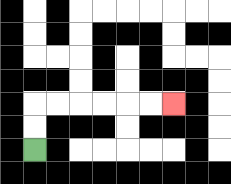{'start': '[1, 6]', 'end': '[7, 4]', 'path_directions': 'U,U,R,R,R,R,R,R', 'path_coordinates': '[[1, 6], [1, 5], [1, 4], [2, 4], [3, 4], [4, 4], [5, 4], [6, 4], [7, 4]]'}